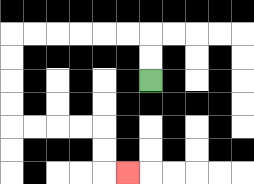{'start': '[6, 3]', 'end': '[5, 7]', 'path_directions': 'U,U,L,L,L,L,L,L,D,D,D,D,R,R,R,R,D,D,R', 'path_coordinates': '[[6, 3], [6, 2], [6, 1], [5, 1], [4, 1], [3, 1], [2, 1], [1, 1], [0, 1], [0, 2], [0, 3], [0, 4], [0, 5], [1, 5], [2, 5], [3, 5], [4, 5], [4, 6], [4, 7], [5, 7]]'}